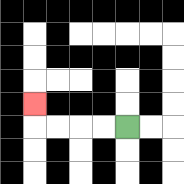{'start': '[5, 5]', 'end': '[1, 4]', 'path_directions': 'L,L,L,L,U', 'path_coordinates': '[[5, 5], [4, 5], [3, 5], [2, 5], [1, 5], [1, 4]]'}